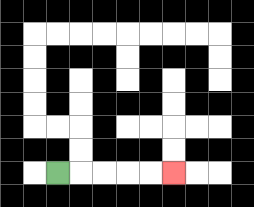{'start': '[2, 7]', 'end': '[7, 7]', 'path_directions': 'R,R,R,R,R', 'path_coordinates': '[[2, 7], [3, 7], [4, 7], [5, 7], [6, 7], [7, 7]]'}